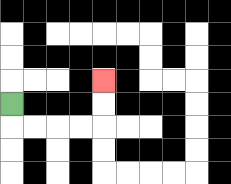{'start': '[0, 4]', 'end': '[4, 3]', 'path_directions': 'D,R,R,R,R,U,U', 'path_coordinates': '[[0, 4], [0, 5], [1, 5], [2, 5], [3, 5], [4, 5], [4, 4], [4, 3]]'}